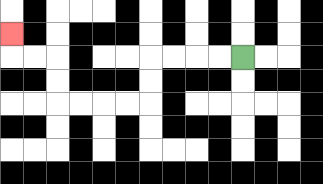{'start': '[10, 2]', 'end': '[0, 1]', 'path_directions': 'L,L,L,L,D,D,L,L,L,L,U,U,L,L,U', 'path_coordinates': '[[10, 2], [9, 2], [8, 2], [7, 2], [6, 2], [6, 3], [6, 4], [5, 4], [4, 4], [3, 4], [2, 4], [2, 3], [2, 2], [1, 2], [0, 2], [0, 1]]'}